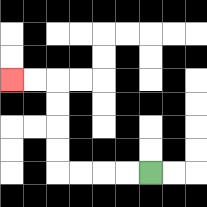{'start': '[6, 7]', 'end': '[0, 3]', 'path_directions': 'L,L,L,L,U,U,U,U,L,L', 'path_coordinates': '[[6, 7], [5, 7], [4, 7], [3, 7], [2, 7], [2, 6], [2, 5], [2, 4], [2, 3], [1, 3], [0, 3]]'}